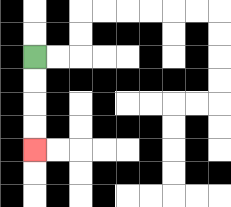{'start': '[1, 2]', 'end': '[1, 6]', 'path_directions': 'D,D,D,D', 'path_coordinates': '[[1, 2], [1, 3], [1, 4], [1, 5], [1, 6]]'}